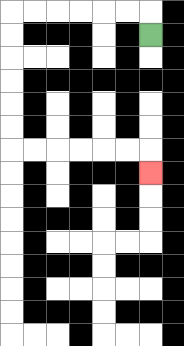{'start': '[6, 1]', 'end': '[6, 7]', 'path_directions': 'U,L,L,L,L,L,L,D,D,D,D,D,D,R,R,R,R,R,R,D', 'path_coordinates': '[[6, 1], [6, 0], [5, 0], [4, 0], [3, 0], [2, 0], [1, 0], [0, 0], [0, 1], [0, 2], [0, 3], [0, 4], [0, 5], [0, 6], [1, 6], [2, 6], [3, 6], [4, 6], [5, 6], [6, 6], [6, 7]]'}